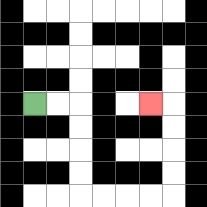{'start': '[1, 4]', 'end': '[6, 4]', 'path_directions': 'R,R,D,D,D,D,R,R,R,R,U,U,U,U,L', 'path_coordinates': '[[1, 4], [2, 4], [3, 4], [3, 5], [3, 6], [3, 7], [3, 8], [4, 8], [5, 8], [6, 8], [7, 8], [7, 7], [7, 6], [7, 5], [7, 4], [6, 4]]'}